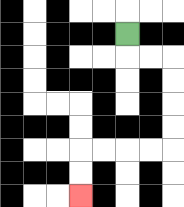{'start': '[5, 1]', 'end': '[3, 8]', 'path_directions': 'D,R,R,D,D,D,D,L,L,L,L,D,D', 'path_coordinates': '[[5, 1], [5, 2], [6, 2], [7, 2], [7, 3], [7, 4], [7, 5], [7, 6], [6, 6], [5, 6], [4, 6], [3, 6], [3, 7], [3, 8]]'}